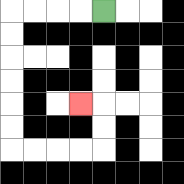{'start': '[4, 0]', 'end': '[3, 4]', 'path_directions': 'L,L,L,L,D,D,D,D,D,D,R,R,R,R,U,U,L', 'path_coordinates': '[[4, 0], [3, 0], [2, 0], [1, 0], [0, 0], [0, 1], [0, 2], [0, 3], [0, 4], [0, 5], [0, 6], [1, 6], [2, 6], [3, 6], [4, 6], [4, 5], [4, 4], [3, 4]]'}